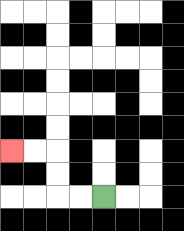{'start': '[4, 8]', 'end': '[0, 6]', 'path_directions': 'L,L,U,U,L,L', 'path_coordinates': '[[4, 8], [3, 8], [2, 8], [2, 7], [2, 6], [1, 6], [0, 6]]'}